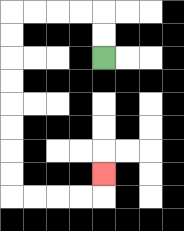{'start': '[4, 2]', 'end': '[4, 7]', 'path_directions': 'U,U,L,L,L,L,D,D,D,D,D,D,D,D,R,R,R,R,U', 'path_coordinates': '[[4, 2], [4, 1], [4, 0], [3, 0], [2, 0], [1, 0], [0, 0], [0, 1], [0, 2], [0, 3], [0, 4], [0, 5], [0, 6], [0, 7], [0, 8], [1, 8], [2, 8], [3, 8], [4, 8], [4, 7]]'}